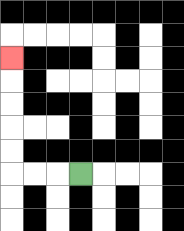{'start': '[3, 7]', 'end': '[0, 2]', 'path_directions': 'L,L,L,U,U,U,U,U', 'path_coordinates': '[[3, 7], [2, 7], [1, 7], [0, 7], [0, 6], [0, 5], [0, 4], [0, 3], [0, 2]]'}